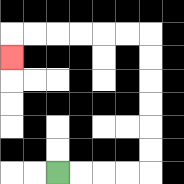{'start': '[2, 7]', 'end': '[0, 2]', 'path_directions': 'R,R,R,R,U,U,U,U,U,U,L,L,L,L,L,L,D', 'path_coordinates': '[[2, 7], [3, 7], [4, 7], [5, 7], [6, 7], [6, 6], [6, 5], [6, 4], [6, 3], [6, 2], [6, 1], [5, 1], [4, 1], [3, 1], [2, 1], [1, 1], [0, 1], [0, 2]]'}